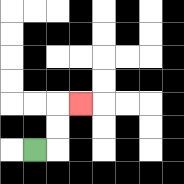{'start': '[1, 6]', 'end': '[3, 4]', 'path_directions': 'R,U,U,R', 'path_coordinates': '[[1, 6], [2, 6], [2, 5], [2, 4], [3, 4]]'}